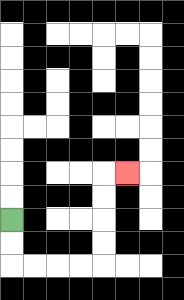{'start': '[0, 9]', 'end': '[5, 7]', 'path_directions': 'D,D,R,R,R,R,U,U,U,U,R', 'path_coordinates': '[[0, 9], [0, 10], [0, 11], [1, 11], [2, 11], [3, 11], [4, 11], [4, 10], [4, 9], [4, 8], [4, 7], [5, 7]]'}